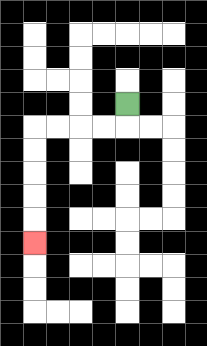{'start': '[5, 4]', 'end': '[1, 10]', 'path_directions': 'D,L,L,L,L,D,D,D,D,D', 'path_coordinates': '[[5, 4], [5, 5], [4, 5], [3, 5], [2, 5], [1, 5], [1, 6], [1, 7], [1, 8], [1, 9], [1, 10]]'}